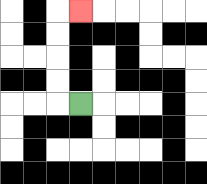{'start': '[3, 4]', 'end': '[3, 0]', 'path_directions': 'L,U,U,U,U,R', 'path_coordinates': '[[3, 4], [2, 4], [2, 3], [2, 2], [2, 1], [2, 0], [3, 0]]'}